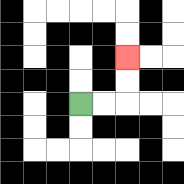{'start': '[3, 4]', 'end': '[5, 2]', 'path_directions': 'R,R,U,U', 'path_coordinates': '[[3, 4], [4, 4], [5, 4], [5, 3], [5, 2]]'}